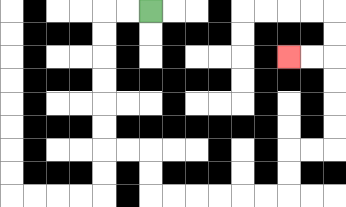{'start': '[6, 0]', 'end': '[12, 2]', 'path_directions': 'L,L,D,D,D,D,D,D,R,R,D,D,R,R,R,R,R,R,U,U,R,R,U,U,U,U,L,L', 'path_coordinates': '[[6, 0], [5, 0], [4, 0], [4, 1], [4, 2], [4, 3], [4, 4], [4, 5], [4, 6], [5, 6], [6, 6], [6, 7], [6, 8], [7, 8], [8, 8], [9, 8], [10, 8], [11, 8], [12, 8], [12, 7], [12, 6], [13, 6], [14, 6], [14, 5], [14, 4], [14, 3], [14, 2], [13, 2], [12, 2]]'}